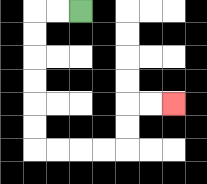{'start': '[3, 0]', 'end': '[7, 4]', 'path_directions': 'L,L,D,D,D,D,D,D,R,R,R,R,U,U,R,R', 'path_coordinates': '[[3, 0], [2, 0], [1, 0], [1, 1], [1, 2], [1, 3], [1, 4], [1, 5], [1, 6], [2, 6], [3, 6], [4, 6], [5, 6], [5, 5], [5, 4], [6, 4], [7, 4]]'}